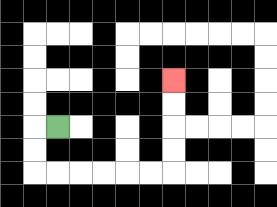{'start': '[2, 5]', 'end': '[7, 3]', 'path_directions': 'L,D,D,R,R,R,R,R,R,U,U,U,U', 'path_coordinates': '[[2, 5], [1, 5], [1, 6], [1, 7], [2, 7], [3, 7], [4, 7], [5, 7], [6, 7], [7, 7], [7, 6], [7, 5], [7, 4], [7, 3]]'}